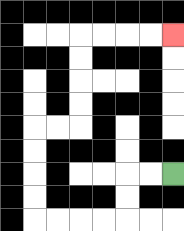{'start': '[7, 7]', 'end': '[7, 1]', 'path_directions': 'L,L,D,D,L,L,L,L,U,U,U,U,R,R,U,U,U,U,R,R,R,R', 'path_coordinates': '[[7, 7], [6, 7], [5, 7], [5, 8], [5, 9], [4, 9], [3, 9], [2, 9], [1, 9], [1, 8], [1, 7], [1, 6], [1, 5], [2, 5], [3, 5], [3, 4], [3, 3], [3, 2], [3, 1], [4, 1], [5, 1], [6, 1], [7, 1]]'}